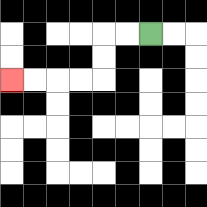{'start': '[6, 1]', 'end': '[0, 3]', 'path_directions': 'L,L,D,D,L,L,L,L', 'path_coordinates': '[[6, 1], [5, 1], [4, 1], [4, 2], [4, 3], [3, 3], [2, 3], [1, 3], [0, 3]]'}